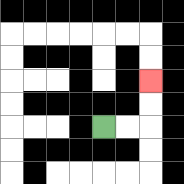{'start': '[4, 5]', 'end': '[6, 3]', 'path_directions': 'R,R,U,U', 'path_coordinates': '[[4, 5], [5, 5], [6, 5], [6, 4], [6, 3]]'}